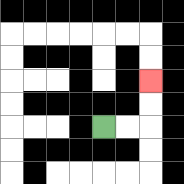{'start': '[4, 5]', 'end': '[6, 3]', 'path_directions': 'R,R,U,U', 'path_coordinates': '[[4, 5], [5, 5], [6, 5], [6, 4], [6, 3]]'}